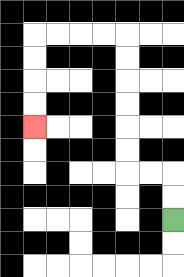{'start': '[7, 9]', 'end': '[1, 5]', 'path_directions': 'U,U,L,L,U,U,U,U,U,U,L,L,L,L,D,D,D,D', 'path_coordinates': '[[7, 9], [7, 8], [7, 7], [6, 7], [5, 7], [5, 6], [5, 5], [5, 4], [5, 3], [5, 2], [5, 1], [4, 1], [3, 1], [2, 1], [1, 1], [1, 2], [1, 3], [1, 4], [1, 5]]'}